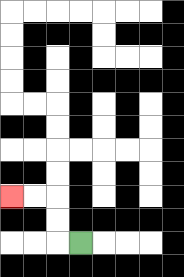{'start': '[3, 10]', 'end': '[0, 8]', 'path_directions': 'L,U,U,L,L', 'path_coordinates': '[[3, 10], [2, 10], [2, 9], [2, 8], [1, 8], [0, 8]]'}